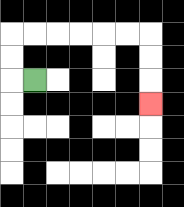{'start': '[1, 3]', 'end': '[6, 4]', 'path_directions': 'L,U,U,R,R,R,R,R,R,D,D,D', 'path_coordinates': '[[1, 3], [0, 3], [0, 2], [0, 1], [1, 1], [2, 1], [3, 1], [4, 1], [5, 1], [6, 1], [6, 2], [6, 3], [6, 4]]'}